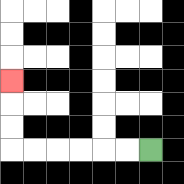{'start': '[6, 6]', 'end': '[0, 3]', 'path_directions': 'L,L,L,L,L,L,U,U,U', 'path_coordinates': '[[6, 6], [5, 6], [4, 6], [3, 6], [2, 6], [1, 6], [0, 6], [0, 5], [0, 4], [0, 3]]'}